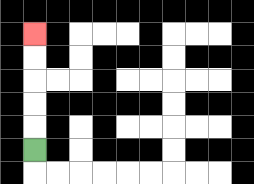{'start': '[1, 6]', 'end': '[1, 1]', 'path_directions': 'U,U,U,U,U', 'path_coordinates': '[[1, 6], [1, 5], [1, 4], [1, 3], [1, 2], [1, 1]]'}